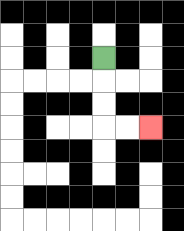{'start': '[4, 2]', 'end': '[6, 5]', 'path_directions': 'D,D,D,R,R', 'path_coordinates': '[[4, 2], [4, 3], [4, 4], [4, 5], [5, 5], [6, 5]]'}